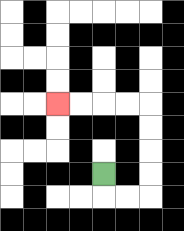{'start': '[4, 7]', 'end': '[2, 4]', 'path_directions': 'D,R,R,U,U,U,U,L,L,L,L', 'path_coordinates': '[[4, 7], [4, 8], [5, 8], [6, 8], [6, 7], [6, 6], [6, 5], [6, 4], [5, 4], [4, 4], [3, 4], [2, 4]]'}